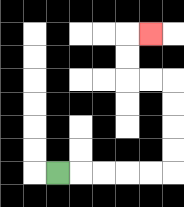{'start': '[2, 7]', 'end': '[6, 1]', 'path_directions': 'R,R,R,R,R,U,U,U,U,L,L,U,U,R', 'path_coordinates': '[[2, 7], [3, 7], [4, 7], [5, 7], [6, 7], [7, 7], [7, 6], [7, 5], [7, 4], [7, 3], [6, 3], [5, 3], [5, 2], [5, 1], [6, 1]]'}